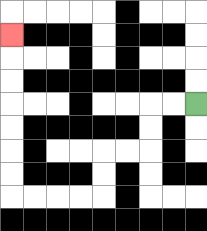{'start': '[8, 4]', 'end': '[0, 1]', 'path_directions': 'L,L,D,D,L,L,D,D,L,L,L,L,U,U,U,U,U,U,U', 'path_coordinates': '[[8, 4], [7, 4], [6, 4], [6, 5], [6, 6], [5, 6], [4, 6], [4, 7], [4, 8], [3, 8], [2, 8], [1, 8], [0, 8], [0, 7], [0, 6], [0, 5], [0, 4], [0, 3], [0, 2], [0, 1]]'}